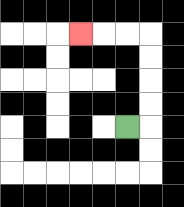{'start': '[5, 5]', 'end': '[3, 1]', 'path_directions': 'R,U,U,U,U,L,L,L', 'path_coordinates': '[[5, 5], [6, 5], [6, 4], [6, 3], [6, 2], [6, 1], [5, 1], [4, 1], [3, 1]]'}